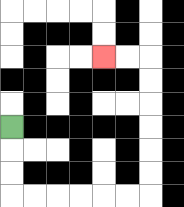{'start': '[0, 5]', 'end': '[4, 2]', 'path_directions': 'D,D,D,R,R,R,R,R,R,U,U,U,U,U,U,L,L', 'path_coordinates': '[[0, 5], [0, 6], [0, 7], [0, 8], [1, 8], [2, 8], [3, 8], [4, 8], [5, 8], [6, 8], [6, 7], [6, 6], [6, 5], [6, 4], [6, 3], [6, 2], [5, 2], [4, 2]]'}